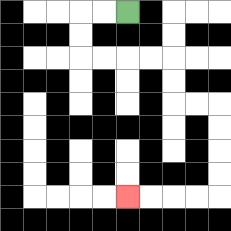{'start': '[5, 0]', 'end': '[5, 8]', 'path_directions': 'L,L,D,D,R,R,R,R,D,D,R,R,D,D,D,D,L,L,L,L', 'path_coordinates': '[[5, 0], [4, 0], [3, 0], [3, 1], [3, 2], [4, 2], [5, 2], [6, 2], [7, 2], [7, 3], [7, 4], [8, 4], [9, 4], [9, 5], [9, 6], [9, 7], [9, 8], [8, 8], [7, 8], [6, 8], [5, 8]]'}